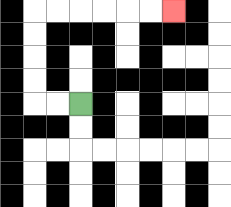{'start': '[3, 4]', 'end': '[7, 0]', 'path_directions': 'L,L,U,U,U,U,R,R,R,R,R,R', 'path_coordinates': '[[3, 4], [2, 4], [1, 4], [1, 3], [1, 2], [1, 1], [1, 0], [2, 0], [3, 0], [4, 0], [5, 0], [6, 0], [7, 0]]'}